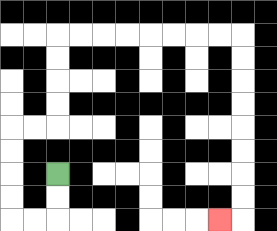{'start': '[2, 7]', 'end': '[9, 9]', 'path_directions': 'D,D,L,L,U,U,U,U,R,R,U,U,U,U,R,R,R,R,R,R,R,R,D,D,D,D,D,D,D,D,L', 'path_coordinates': '[[2, 7], [2, 8], [2, 9], [1, 9], [0, 9], [0, 8], [0, 7], [0, 6], [0, 5], [1, 5], [2, 5], [2, 4], [2, 3], [2, 2], [2, 1], [3, 1], [4, 1], [5, 1], [6, 1], [7, 1], [8, 1], [9, 1], [10, 1], [10, 2], [10, 3], [10, 4], [10, 5], [10, 6], [10, 7], [10, 8], [10, 9], [9, 9]]'}